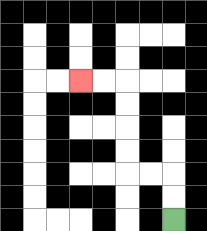{'start': '[7, 9]', 'end': '[3, 3]', 'path_directions': 'U,U,L,L,U,U,U,U,L,L', 'path_coordinates': '[[7, 9], [7, 8], [7, 7], [6, 7], [5, 7], [5, 6], [5, 5], [5, 4], [5, 3], [4, 3], [3, 3]]'}